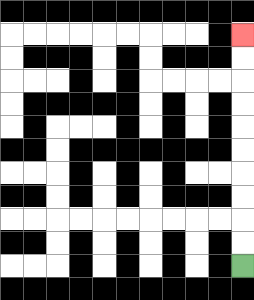{'start': '[10, 11]', 'end': '[10, 1]', 'path_directions': 'U,U,U,U,U,U,U,U,U,U', 'path_coordinates': '[[10, 11], [10, 10], [10, 9], [10, 8], [10, 7], [10, 6], [10, 5], [10, 4], [10, 3], [10, 2], [10, 1]]'}